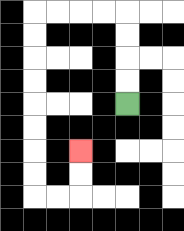{'start': '[5, 4]', 'end': '[3, 6]', 'path_directions': 'U,U,U,U,L,L,L,L,D,D,D,D,D,D,D,D,R,R,U,U', 'path_coordinates': '[[5, 4], [5, 3], [5, 2], [5, 1], [5, 0], [4, 0], [3, 0], [2, 0], [1, 0], [1, 1], [1, 2], [1, 3], [1, 4], [1, 5], [1, 6], [1, 7], [1, 8], [2, 8], [3, 8], [3, 7], [3, 6]]'}